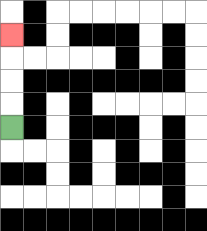{'start': '[0, 5]', 'end': '[0, 1]', 'path_directions': 'U,U,U,U', 'path_coordinates': '[[0, 5], [0, 4], [0, 3], [0, 2], [0, 1]]'}